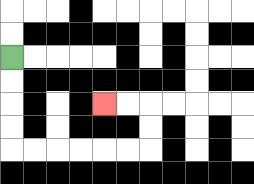{'start': '[0, 2]', 'end': '[4, 4]', 'path_directions': 'D,D,D,D,R,R,R,R,R,R,U,U,L,L', 'path_coordinates': '[[0, 2], [0, 3], [0, 4], [0, 5], [0, 6], [1, 6], [2, 6], [3, 6], [4, 6], [5, 6], [6, 6], [6, 5], [6, 4], [5, 4], [4, 4]]'}